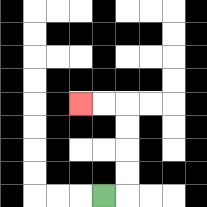{'start': '[4, 8]', 'end': '[3, 4]', 'path_directions': 'R,U,U,U,U,L,L', 'path_coordinates': '[[4, 8], [5, 8], [5, 7], [5, 6], [5, 5], [5, 4], [4, 4], [3, 4]]'}